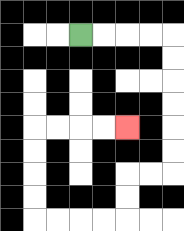{'start': '[3, 1]', 'end': '[5, 5]', 'path_directions': 'R,R,R,R,D,D,D,D,D,D,L,L,D,D,L,L,L,L,U,U,U,U,R,R,R,R', 'path_coordinates': '[[3, 1], [4, 1], [5, 1], [6, 1], [7, 1], [7, 2], [7, 3], [7, 4], [7, 5], [7, 6], [7, 7], [6, 7], [5, 7], [5, 8], [5, 9], [4, 9], [3, 9], [2, 9], [1, 9], [1, 8], [1, 7], [1, 6], [1, 5], [2, 5], [3, 5], [4, 5], [5, 5]]'}